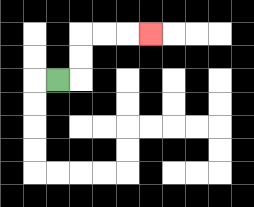{'start': '[2, 3]', 'end': '[6, 1]', 'path_directions': 'R,U,U,R,R,R', 'path_coordinates': '[[2, 3], [3, 3], [3, 2], [3, 1], [4, 1], [5, 1], [6, 1]]'}